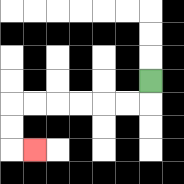{'start': '[6, 3]', 'end': '[1, 6]', 'path_directions': 'D,L,L,L,L,L,L,D,D,R', 'path_coordinates': '[[6, 3], [6, 4], [5, 4], [4, 4], [3, 4], [2, 4], [1, 4], [0, 4], [0, 5], [0, 6], [1, 6]]'}